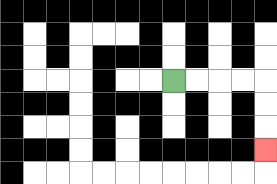{'start': '[7, 3]', 'end': '[11, 6]', 'path_directions': 'R,R,R,R,D,D,D', 'path_coordinates': '[[7, 3], [8, 3], [9, 3], [10, 3], [11, 3], [11, 4], [11, 5], [11, 6]]'}